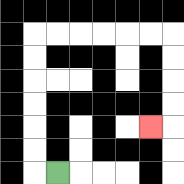{'start': '[2, 7]', 'end': '[6, 5]', 'path_directions': 'L,U,U,U,U,U,U,R,R,R,R,R,R,D,D,D,D,L', 'path_coordinates': '[[2, 7], [1, 7], [1, 6], [1, 5], [1, 4], [1, 3], [1, 2], [1, 1], [2, 1], [3, 1], [4, 1], [5, 1], [6, 1], [7, 1], [7, 2], [7, 3], [7, 4], [7, 5], [6, 5]]'}